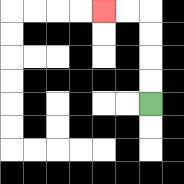{'start': '[6, 4]', 'end': '[4, 0]', 'path_directions': 'U,U,U,U,L,L', 'path_coordinates': '[[6, 4], [6, 3], [6, 2], [6, 1], [6, 0], [5, 0], [4, 0]]'}